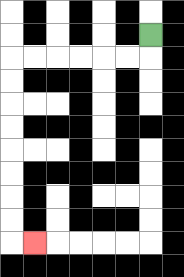{'start': '[6, 1]', 'end': '[1, 10]', 'path_directions': 'D,L,L,L,L,L,L,D,D,D,D,D,D,D,D,R', 'path_coordinates': '[[6, 1], [6, 2], [5, 2], [4, 2], [3, 2], [2, 2], [1, 2], [0, 2], [0, 3], [0, 4], [0, 5], [0, 6], [0, 7], [0, 8], [0, 9], [0, 10], [1, 10]]'}